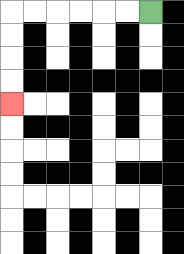{'start': '[6, 0]', 'end': '[0, 4]', 'path_directions': 'L,L,L,L,L,L,D,D,D,D', 'path_coordinates': '[[6, 0], [5, 0], [4, 0], [3, 0], [2, 0], [1, 0], [0, 0], [0, 1], [0, 2], [0, 3], [0, 4]]'}